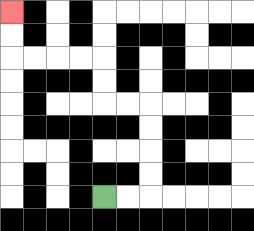{'start': '[4, 8]', 'end': '[0, 0]', 'path_directions': 'R,R,U,U,U,U,L,L,U,U,L,L,L,L,U,U', 'path_coordinates': '[[4, 8], [5, 8], [6, 8], [6, 7], [6, 6], [6, 5], [6, 4], [5, 4], [4, 4], [4, 3], [4, 2], [3, 2], [2, 2], [1, 2], [0, 2], [0, 1], [0, 0]]'}